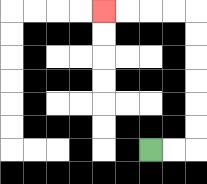{'start': '[6, 6]', 'end': '[4, 0]', 'path_directions': 'R,R,U,U,U,U,U,U,L,L,L,L', 'path_coordinates': '[[6, 6], [7, 6], [8, 6], [8, 5], [8, 4], [8, 3], [8, 2], [8, 1], [8, 0], [7, 0], [6, 0], [5, 0], [4, 0]]'}